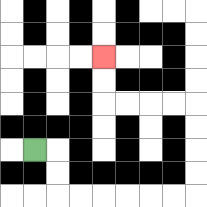{'start': '[1, 6]', 'end': '[4, 2]', 'path_directions': 'R,D,D,R,R,R,R,R,R,U,U,U,U,L,L,L,L,U,U', 'path_coordinates': '[[1, 6], [2, 6], [2, 7], [2, 8], [3, 8], [4, 8], [5, 8], [6, 8], [7, 8], [8, 8], [8, 7], [8, 6], [8, 5], [8, 4], [7, 4], [6, 4], [5, 4], [4, 4], [4, 3], [4, 2]]'}